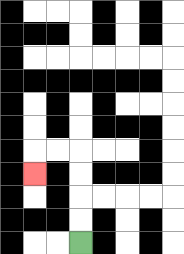{'start': '[3, 10]', 'end': '[1, 7]', 'path_directions': 'U,U,U,U,L,L,D', 'path_coordinates': '[[3, 10], [3, 9], [3, 8], [3, 7], [3, 6], [2, 6], [1, 6], [1, 7]]'}